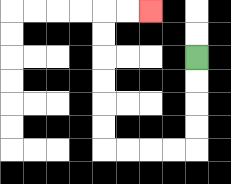{'start': '[8, 2]', 'end': '[6, 0]', 'path_directions': 'D,D,D,D,L,L,L,L,U,U,U,U,U,U,R,R', 'path_coordinates': '[[8, 2], [8, 3], [8, 4], [8, 5], [8, 6], [7, 6], [6, 6], [5, 6], [4, 6], [4, 5], [4, 4], [4, 3], [4, 2], [4, 1], [4, 0], [5, 0], [6, 0]]'}